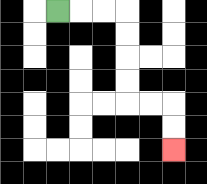{'start': '[2, 0]', 'end': '[7, 6]', 'path_directions': 'R,R,R,D,D,D,D,R,R,D,D', 'path_coordinates': '[[2, 0], [3, 0], [4, 0], [5, 0], [5, 1], [5, 2], [5, 3], [5, 4], [6, 4], [7, 4], [7, 5], [7, 6]]'}